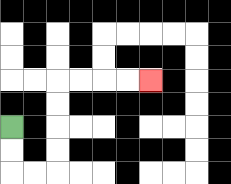{'start': '[0, 5]', 'end': '[6, 3]', 'path_directions': 'D,D,R,R,U,U,U,U,R,R,R,R', 'path_coordinates': '[[0, 5], [0, 6], [0, 7], [1, 7], [2, 7], [2, 6], [2, 5], [2, 4], [2, 3], [3, 3], [4, 3], [5, 3], [6, 3]]'}